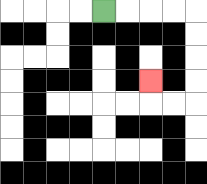{'start': '[4, 0]', 'end': '[6, 3]', 'path_directions': 'R,R,R,R,D,D,D,D,L,L,U', 'path_coordinates': '[[4, 0], [5, 0], [6, 0], [7, 0], [8, 0], [8, 1], [8, 2], [8, 3], [8, 4], [7, 4], [6, 4], [6, 3]]'}